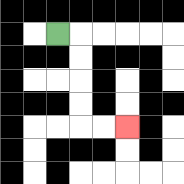{'start': '[2, 1]', 'end': '[5, 5]', 'path_directions': 'R,D,D,D,D,R,R', 'path_coordinates': '[[2, 1], [3, 1], [3, 2], [3, 3], [3, 4], [3, 5], [4, 5], [5, 5]]'}